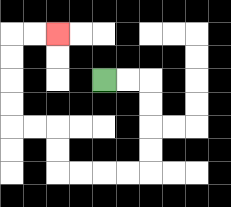{'start': '[4, 3]', 'end': '[2, 1]', 'path_directions': 'R,R,D,D,D,D,L,L,L,L,U,U,L,L,U,U,U,U,R,R', 'path_coordinates': '[[4, 3], [5, 3], [6, 3], [6, 4], [6, 5], [6, 6], [6, 7], [5, 7], [4, 7], [3, 7], [2, 7], [2, 6], [2, 5], [1, 5], [0, 5], [0, 4], [0, 3], [0, 2], [0, 1], [1, 1], [2, 1]]'}